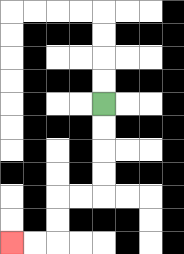{'start': '[4, 4]', 'end': '[0, 10]', 'path_directions': 'D,D,D,D,L,L,D,D,L,L', 'path_coordinates': '[[4, 4], [4, 5], [4, 6], [4, 7], [4, 8], [3, 8], [2, 8], [2, 9], [2, 10], [1, 10], [0, 10]]'}